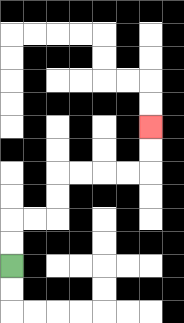{'start': '[0, 11]', 'end': '[6, 5]', 'path_directions': 'U,U,R,R,U,U,R,R,R,R,U,U', 'path_coordinates': '[[0, 11], [0, 10], [0, 9], [1, 9], [2, 9], [2, 8], [2, 7], [3, 7], [4, 7], [5, 7], [6, 7], [6, 6], [6, 5]]'}